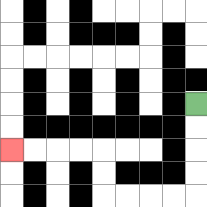{'start': '[8, 4]', 'end': '[0, 6]', 'path_directions': 'D,D,D,D,L,L,L,L,U,U,L,L,L,L', 'path_coordinates': '[[8, 4], [8, 5], [8, 6], [8, 7], [8, 8], [7, 8], [6, 8], [5, 8], [4, 8], [4, 7], [4, 6], [3, 6], [2, 6], [1, 6], [0, 6]]'}